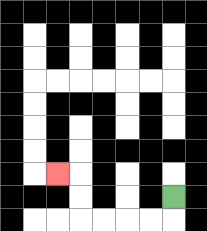{'start': '[7, 8]', 'end': '[2, 7]', 'path_directions': 'D,L,L,L,L,U,U,L', 'path_coordinates': '[[7, 8], [7, 9], [6, 9], [5, 9], [4, 9], [3, 9], [3, 8], [3, 7], [2, 7]]'}